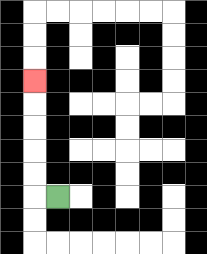{'start': '[2, 8]', 'end': '[1, 3]', 'path_directions': 'L,U,U,U,U,U', 'path_coordinates': '[[2, 8], [1, 8], [1, 7], [1, 6], [1, 5], [1, 4], [1, 3]]'}